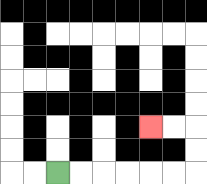{'start': '[2, 7]', 'end': '[6, 5]', 'path_directions': 'R,R,R,R,R,R,U,U,L,L', 'path_coordinates': '[[2, 7], [3, 7], [4, 7], [5, 7], [6, 7], [7, 7], [8, 7], [8, 6], [8, 5], [7, 5], [6, 5]]'}